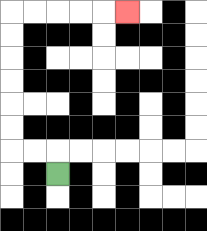{'start': '[2, 7]', 'end': '[5, 0]', 'path_directions': 'U,L,L,U,U,U,U,U,U,R,R,R,R,R', 'path_coordinates': '[[2, 7], [2, 6], [1, 6], [0, 6], [0, 5], [0, 4], [0, 3], [0, 2], [0, 1], [0, 0], [1, 0], [2, 0], [3, 0], [4, 0], [5, 0]]'}